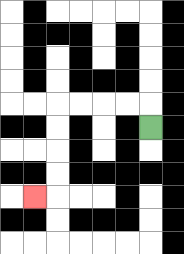{'start': '[6, 5]', 'end': '[1, 8]', 'path_directions': 'U,L,L,L,L,D,D,D,D,L', 'path_coordinates': '[[6, 5], [6, 4], [5, 4], [4, 4], [3, 4], [2, 4], [2, 5], [2, 6], [2, 7], [2, 8], [1, 8]]'}